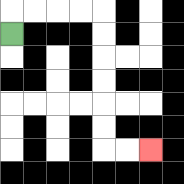{'start': '[0, 1]', 'end': '[6, 6]', 'path_directions': 'U,R,R,R,R,D,D,D,D,D,D,R,R', 'path_coordinates': '[[0, 1], [0, 0], [1, 0], [2, 0], [3, 0], [4, 0], [4, 1], [4, 2], [4, 3], [4, 4], [4, 5], [4, 6], [5, 6], [6, 6]]'}